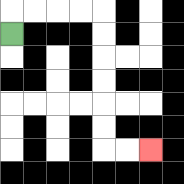{'start': '[0, 1]', 'end': '[6, 6]', 'path_directions': 'U,R,R,R,R,D,D,D,D,D,D,R,R', 'path_coordinates': '[[0, 1], [0, 0], [1, 0], [2, 0], [3, 0], [4, 0], [4, 1], [4, 2], [4, 3], [4, 4], [4, 5], [4, 6], [5, 6], [6, 6]]'}